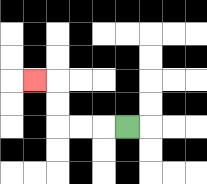{'start': '[5, 5]', 'end': '[1, 3]', 'path_directions': 'L,L,L,U,U,L', 'path_coordinates': '[[5, 5], [4, 5], [3, 5], [2, 5], [2, 4], [2, 3], [1, 3]]'}